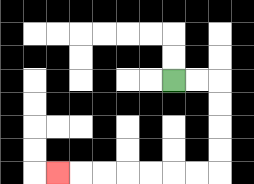{'start': '[7, 3]', 'end': '[2, 7]', 'path_directions': 'R,R,D,D,D,D,L,L,L,L,L,L,L', 'path_coordinates': '[[7, 3], [8, 3], [9, 3], [9, 4], [9, 5], [9, 6], [9, 7], [8, 7], [7, 7], [6, 7], [5, 7], [4, 7], [3, 7], [2, 7]]'}